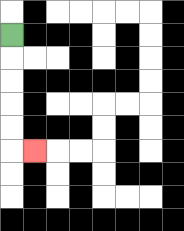{'start': '[0, 1]', 'end': '[1, 6]', 'path_directions': 'D,D,D,D,D,R', 'path_coordinates': '[[0, 1], [0, 2], [0, 3], [0, 4], [0, 5], [0, 6], [1, 6]]'}